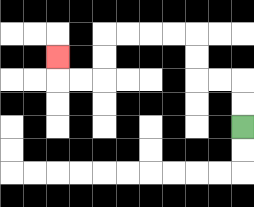{'start': '[10, 5]', 'end': '[2, 2]', 'path_directions': 'U,U,L,L,U,U,L,L,L,L,D,D,L,L,U', 'path_coordinates': '[[10, 5], [10, 4], [10, 3], [9, 3], [8, 3], [8, 2], [8, 1], [7, 1], [6, 1], [5, 1], [4, 1], [4, 2], [4, 3], [3, 3], [2, 3], [2, 2]]'}